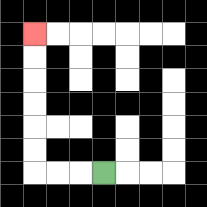{'start': '[4, 7]', 'end': '[1, 1]', 'path_directions': 'L,L,L,U,U,U,U,U,U', 'path_coordinates': '[[4, 7], [3, 7], [2, 7], [1, 7], [1, 6], [1, 5], [1, 4], [1, 3], [1, 2], [1, 1]]'}